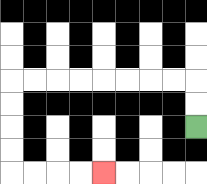{'start': '[8, 5]', 'end': '[4, 7]', 'path_directions': 'U,U,L,L,L,L,L,L,L,L,D,D,D,D,R,R,R,R', 'path_coordinates': '[[8, 5], [8, 4], [8, 3], [7, 3], [6, 3], [5, 3], [4, 3], [3, 3], [2, 3], [1, 3], [0, 3], [0, 4], [0, 5], [0, 6], [0, 7], [1, 7], [2, 7], [3, 7], [4, 7]]'}